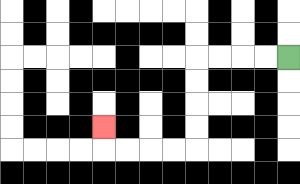{'start': '[12, 2]', 'end': '[4, 5]', 'path_directions': 'L,L,L,L,D,D,D,D,L,L,L,L,U', 'path_coordinates': '[[12, 2], [11, 2], [10, 2], [9, 2], [8, 2], [8, 3], [8, 4], [8, 5], [8, 6], [7, 6], [6, 6], [5, 6], [4, 6], [4, 5]]'}